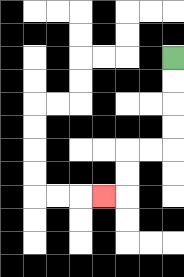{'start': '[7, 2]', 'end': '[4, 8]', 'path_directions': 'D,D,D,D,L,L,D,D,L', 'path_coordinates': '[[7, 2], [7, 3], [7, 4], [7, 5], [7, 6], [6, 6], [5, 6], [5, 7], [5, 8], [4, 8]]'}